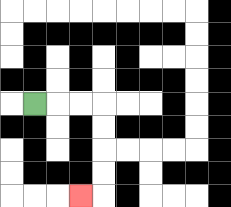{'start': '[1, 4]', 'end': '[3, 8]', 'path_directions': 'R,R,R,D,D,D,D,L', 'path_coordinates': '[[1, 4], [2, 4], [3, 4], [4, 4], [4, 5], [4, 6], [4, 7], [4, 8], [3, 8]]'}